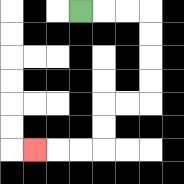{'start': '[3, 0]', 'end': '[1, 6]', 'path_directions': 'R,R,R,D,D,D,D,L,L,D,D,L,L,L', 'path_coordinates': '[[3, 0], [4, 0], [5, 0], [6, 0], [6, 1], [6, 2], [6, 3], [6, 4], [5, 4], [4, 4], [4, 5], [4, 6], [3, 6], [2, 6], [1, 6]]'}